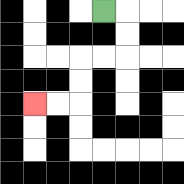{'start': '[4, 0]', 'end': '[1, 4]', 'path_directions': 'R,D,D,L,L,D,D,L,L', 'path_coordinates': '[[4, 0], [5, 0], [5, 1], [5, 2], [4, 2], [3, 2], [3, 3], [3, 4], [2, 4], [1, 4]]'}